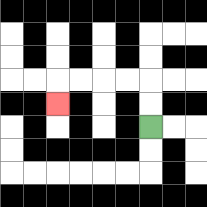{'start': '[6, 5]', 'end': '[2, 4]', 'path_directions': 'U,U,L,L,L,L,D', 'path_coordinates': '[[6, 5], [6, 4], [6, 3], [5, 3], [4, 3], [3, 3], [2, 3], [2, 4]]'}